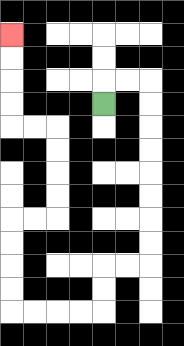{'start': '[4, 4]', 'end': '[0, 1]', 'path_directions': 'U,R,R,D,D,D,D,D,D,D,D,L,L,D,D,L,L,L,L,U,U,U,U,R,R,U,U,U,U,L,L,U,U,U,U', 'path_coordinates': '[[4, 4], [4, 3], [5, 3], [6, 3], [6, 4], [6, 5], [6, 6], [6, 7], [6, 8], [6, 9], [6, 10], [6, 11], [5, 11], [4, 11], [4, 12], [4, 13], [3, 13], [2, 13], [1, 13], [0, 13], [0, 12], [0, 11], [0, 10], [0, 9], [1, 9], [2, 9], [2, 8], [2, 7], [2, 6], [2, 5], [1, 5], [0, 5], [0, 4], [0, 3], [0, 2], [0, 1]]'}